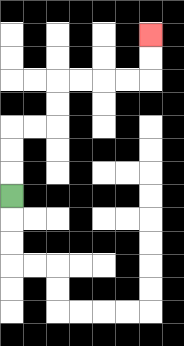{'start': '[0, 8]', 'end': '[6, 1]', 'path_directions': 'U,U,U,R,R,U,U,R,R,R,R,U,U', 'path_coordinates': '[[0, 8], [0, 7], [0, 6], [0, 5], [1, 5], [2, 5], [2, 4], [2, 3], [3, 3], [4, 3], [5, 3], [6, 3], [6, 2], [6, 1]]'}